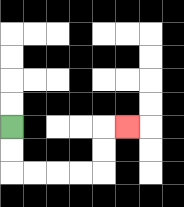{'start': '[0, 5]', 'end': '[5, 5]', 'path_directions': 'D,D,R,R,R,R,U,U,R', 'path_coordinates': '[[0, 5], [0, 6], [0, 7], [1, 7], [2, 7], [3, 7], [4, 7], [4, 6], [4, 5], [5, 5]]'}